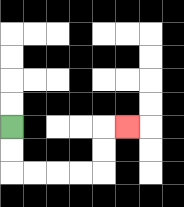{'start': '[0, 5]', 'end': '[5, 5]', 'path_directions': 'D,D,R,R,R,R,U,U,R', 'path_coordinates': '[[0, 5], [0, 6], [0, 7], [1, 7], [2, 7], [3, 7], [4, 7], [4, 6], [4, 5], [5, 5]]'}